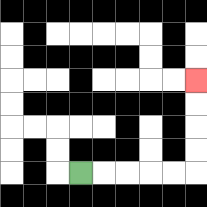{'start': '[3, 7]', 'end': '[8, 3]', 'path_directions': 'R,R,R,R,R,U,U,U,U', 'path_coordinates': '[[3, 7], [4, 7], [5, 7], [6, 7], [7, 7], [8, 7], [8, 6], [8, 5], [8, 4], [8, 3]]'}